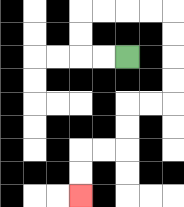{'start': '[5, 2]', 'end': '[3, 8]', 'path_directions': 'L,L,U,U,R,R,R,R,D,D,D,D,L,L,D,D,L,L,D,D', 'path_coordinates': '[[5, 2], [4, 2], [3, 2], [3, 1], [3, 0], [4, 0], [5, 0], [6, 0], [7, 0], [7, 1], [7, 2], [7, 3], [7, 4], [6, 4], [5, 4], [5, 5], [5, 6], [4, 6], [3, 6], [3, 7], [3, 8]]'}